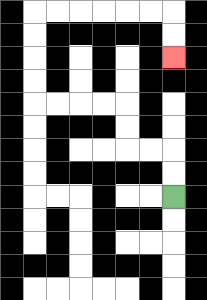{'start': '[7, 8]', 'end': '[7, 2]', 'path_directions': 'U,U,L,L,U,U,L,L,L,L,U,U,U,U,R,R,R,R,R,R,D,D', 'path_coordinates': '[[7, 8], [7, 7], [7, 6], [6, 6], [5, 6], [5, 5], [5, 4], [4, 4], [3, 4], [2, 4], [1, 4], [1, 3], [1, 2], [1, 1], [1, 0], [2, 0], [3, 0], [4, 0], [5, 0], [6, 0], [7, 0], [7, 1], [7, 2]]'}